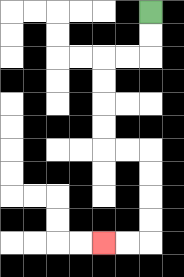{'start': '[6, 0]', 'end': '[4, 10]', 'path_directions': 'D,D,L,L,D,D,D,D,R,R,D,D,D,D,L,L', 'path_coordinates': '[[6, 0], [6, 1], [6, 2], [5, 2], [4, 2], [4, 3], [4, 4], [4, 5], [4, 6], [5, 6], [6, 6], [6, 7], [6, 8], [6, 9], [6, 10], [5, 10], [4, 10]]'}